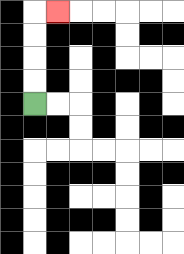{'start': '[1, 4]', 'end': '[2, 0]', 'path_directions': 'U,U,U,U,R', 'path_coordinates': '[[1, 4], [1, 3], [1, 2], [1, 1], [1, 0], [2, 0]]'}